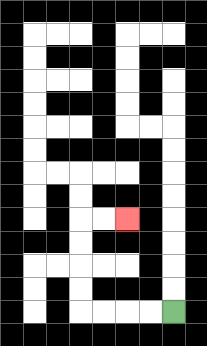{'start': '[7, 13]', 'end': '[5, 9]', 'path_directions': 'L,L,L,L,U,U,U,U,R,R', 'path_coordinates': '[[7, 13], [6, 13], [5, 13], [4, 13], [3, 13], [3, 12], [3, 11], [3, 10], [3, 9], [4, 9], [5, 9]]'}